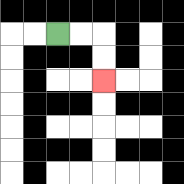{'start': '[2, 1]', 'end': '[4, 3]', 'path_directions': 'R,R,D,D', 'path_coordinates': '[[2, 1], [3, 1], [4, 1], [4, 2], [4, 3]]'}